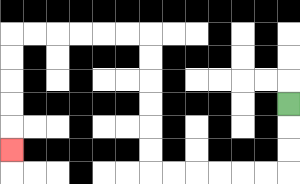{'start': '[12, 4]', 'end': '[0, 6]', 'path_directions': 'D,D,D,L,L,L,L,L,L,U,U,U,U,U,U,L,L,L,L,L,L,D,D,D,D,D', 'path_coordinates': '[[12, 4], [12, 5], [12, 6], [12, 7], [11, 7], [10, 7], [9, 7], [8, 7], [7, 7], [6, 7], [6, 6], [6, 5], [6, 4], [6, 3], [6, 2], [6, 1], [5, 1], [4, 1], [3, 1], [2, 1], [1, 1], [0, 1], [0, 2], [0, 3], [0, 4], [0, 5], [0, 6]]'}